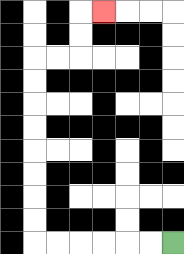{'start': '[7, 10]', 'end': '[4, 0]', 'path_directions': 'L,L,L,L,L,L,U,U,U,U,U,U,U,U,R,R,U,U,R', 'path_coordinates': '[[7, 10], [6, 10], [5, 10], [4, 10], [3, 10], [2, 10], [1, 10], [1, 9], [1, 8], [1, 7], [1, 6], [1, 5], [1, 4], [1, 3], [1, 2], [2, 2], [3, 2], [3, 1], [3, 0], [4, 0]]'}